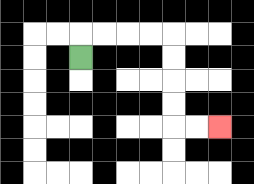{'start': '[3, 2]', 'end': '[9, 5]', 'path_directions': 'U,R,R,R,R,D,D,D,D,R,R', 'path_coordinates': '[[3, 2], [3, 1], [4, 1], [5, 1], [6, 1], [7, 1], [7, 2], [7, 3], [7, 4], [7, 5], [8, 5], [9, 5]]'}